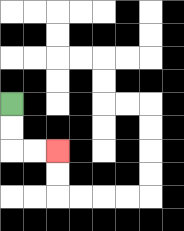{'start': '[0, 4]', 'end': '[2, 6]', 'path_directions': 'D,D,R,R', 'path_coordinates': '[[0, 4], [0, 5], [0, 6], [1, 6], [2, 6]]'}